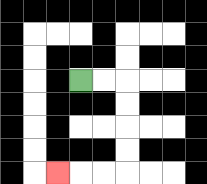{'start': '[3, 3]', 'end': '[2, 7]', 'path_directions': 'R,R,D,D,D,D,L,L,L', 'path_coordinates': '[[3, 3], [4, 3], [5, 3], [5, 4], [5, 5], [5, 6], [5, 7], [4, 7], [3, 7], [2, 7]]'}